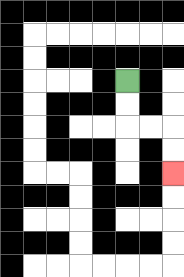{'start': '[5, 3]', 'end': '[7, 7]', 'path_directions': 'D,D,R,R,D,D', 'path_coordinates': '[[5, 3], [5, 4], [5, 5], [6, 5], [7, 5], [7, 6], [7, 7]]'}